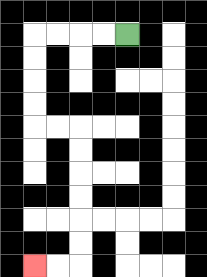{'start': '[5, 1]', 'end': '[1, 11]', 'path_directions': 'L,L,L,L,D,D,D,D,R,R,D,D,D,D,D,D,L,L', 'path_coordinates': '[[5, 1], [4, 1], [3, 1], [2, 1], [1, 1], [1, 2], [1, 3], [1, 4], [1, 5], [2, 5], [3, 5], [3, 6], [3, 7], [3, 8], [3, 9], [3, 10], [3, 11], [2, 11], [1, 11]]'}